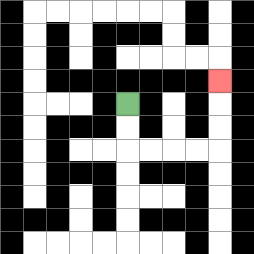{'start': '[5, 4]', 'end': '[9, 3]', 'path_directions': 'D,D,R,R,R,R,U,U,U', 'path_coordinates': '[[5, 4], [5, 5], [5, 6], [6, 6], [7, 6], [8, 6], [9, 6], [9, 5], [9, 4], [9, 3]]'}